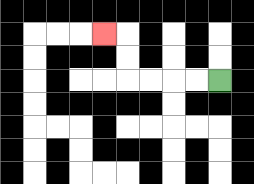{'start': '[9, 3]', 'end': '[4, 1]', 'path_directions': 'L,L,L,L,U,U,L', 'path_coordinates': '[[9, 3], [8, 3], [7, 3], [6, 3], [5, 3], [5, 2], [5, 1], [4, 1]]'}